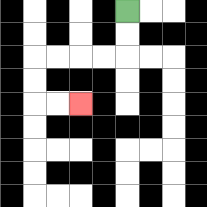{'start': '[5, 0]', 'end': '[3, 4]', 'path_directions': 'D,D,L,L,L,L,D,D,R,R', 'path_coordinates': '[[5, 0], [5, 1], [5, 2], [4, 2], [3, 2], [2, 2], [1, 2], [1, 3], [1, 4], [2, 4], [3, 4]]'}